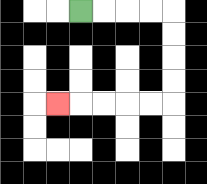{'start': '[3, 0]', 'end': '[2, 4]', 'path_directions': 'R,R,R,R,D,D,D,D,L,L,L,L,L', 'path_coordinates': '[[3, 0], [4, 0], [5, 0], [6, 0], [7, 0], [7, 1], [7, 2], [7, 3], [7, 4], [6, 4], [5, 4], [4, 4], [3, 4], [2, 4]]'}